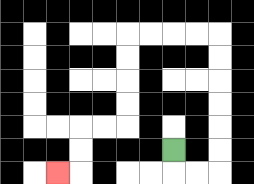{'start': '[7, 6]', 'end': '[2, 7]', 'path_directions': 'D,R,R,U,U,U,U,U,U,L,L,L,L,D,D,D,D,L,L,D,D,L', 'path_coordinates': '[[7, 6], [7, 7], [8, 7], [9, 7], [9, 6], [9, 5], [9, 4], [9, 3], [9, 2], [9, 1], [8, 1], [7, 1], [6, 1], [5, 1], [5, 2], [5, 3], [5, 4], [5, 5], [4, 5], [3, 5], [3, 6], [3, 7], [2, 7]]'}